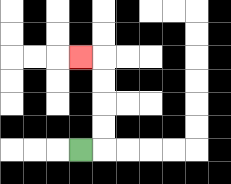{'start': '[3, 6]', 'end': '[3, 2]', 'path_directions': 'R,U,U,U,U,L', 'path_coordinates': '[[3, 6], [4, 6], [4, 5], [4, 4], [4, 3], [4, 2], [3, 2]]'}